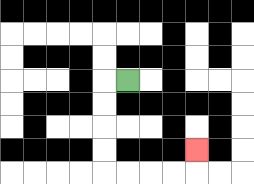{'start': '[5, 3]', 'end': '[8, 6]', 'path_directions': 'L,D,D,D,D,R,R,R,R,U', 'path_coordinates': '[[5, 3], [4, 3], [4, 4], [4, 5], [4, 6], [4, 7], [5, 7], [6, 7], [7, 7], [8, 7], [8, 6]]'}